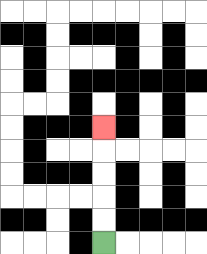{'start': '[4, 10]', 'end': '[4, 5]', 'path_directions': 'U,U,U,U,U', 'path_coordinates': '[[4, 10], [4, 9], [4, 8], [4, 7], [4, 6], [4, 5]]'}